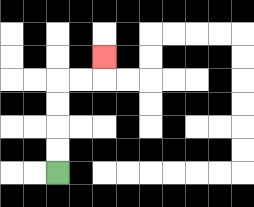{'start': '[2, 7]', 'end': '[4, 2]', 'path_directions': 'U,U,U,U,R,R,U', 'path_coordinates': '[[2, 7], [2, 6], [2, 5], [2, 4], [2, 3], [3, 3], [4, 3], [4, 2]]'}